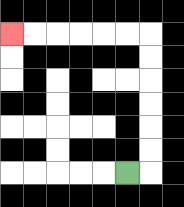{'start': '[5, 7]', 'end': '[0, 1]', 'path_directions': 'R,U,U,U,U,U,U,L,L,L,L,L,L', 'path_coordinates': '[[5, 7], [6, 7], [6, 6], [6, 5], [6, 4], [6, 3], [6, 2], [6, 1], [5, 1], [4, 1], [3, 1], [2, 1], [1, 1], [0, 1]]'}